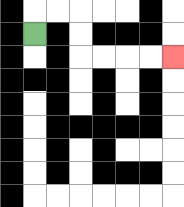{'start': '[1, 1]', 'end': '[7, 2]', 'path_directions': 'U,R,R,D,D,R,R,R,R', 'path_coordinates': '[[1, 1], [1, 0], [2, 0], [3, 0], [3, 1], [3, 2], [4, 2], [5, 2], [6, 2], [7, 2]]'}